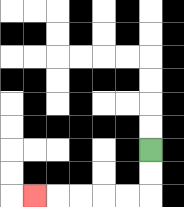{'start': '[6, 6]', 'end': '[1, 8]', 'path_directions': 'D,D,L,L,L,L,L', 'path_coordinates': '[[6, 6], [6, 7], [6, 8], [5, 8], [4, 8], [3, 8], [2, 8], [1, 8]]'}